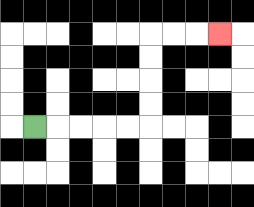{'start': '[1, 5]', 'end': '[9, 1]', 'path_directions': 'R,R,R,R,R,U,U,U,U,R,R,R', 'path_coordinates': '[[1, 5], [2, 5], [3, 5], [4, 5], [5, 5], [6, 5], [6, 4], [6, 3], [6, 2], [6, 1], [7, 1], [8, 1], [9, 1]]'}